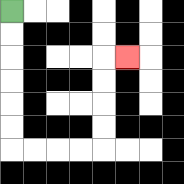{'start': '[0, 0]', 'end': '[5, 2]', 'path_directions': 'D,D,D,D,D,D,R,R,R,R,U,U,U,U,R', 'path_coordinates': '[[0, 0], [0, 1], [0, 2], [0, 3], [0, 4], [0, 5], [0, 6], [1, 6], [2, 6], [3, 6], [4, 6], [4, 5], [4, 4], [4, 3], [4, 2], [5, 2]]'}